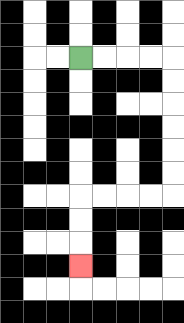{'start': '[3, 2]', 'end': '[3, 11]', 'path_directions': 'R,R,R,R,D,D,D,D,D,D,L,L,L,L,D,D,D', 'path_coordinates': '[[3, 2], [4, 2], [5, 2], [6, 2], [7, 2], [7, 3], [7, 4], [7, 5], [7, 6], [7, 7], [7, 8], [6, 8], [5, 8], [4, 8], [3, 8], [3, 9], [3, 10], [3, 11]]'}